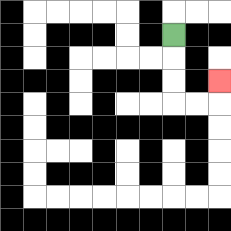{'start': '[7, 1]', 'end': '[9, 3]', 'path_directions': 'D,D,D,R,R,U', 'path_coordinates': '[[7, 1], [7, 2], [7, 3], [7, 4], [8, 4], [9, 4], [9, 3]]'}